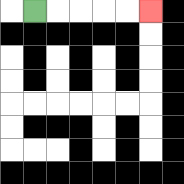{'start': '[1, 0]', 'end': '[6, 0]', 'path_directions': 'R,R,R,R,R', 'path_coordinates': '[[1, 0], [2, 0], [3, 0], [4, 0], [5, 0], [6, 0]]'}